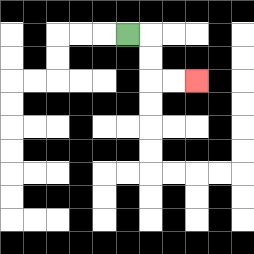{'start': '[5, 1]', 'end': '[8, 3]', 'path_directions': 'R,D,D,R,R', 'path_coordinates': '[[5, 1], [6, 1], [6, 2], [6, 3], [7, 3], [8, 3]]'}